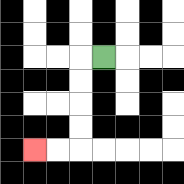{'start': '[4, 2]', 'end': '[1, 6]', 'path_directions': 'L,D,D,D,D,L,L', 'path_coordinates': '[[4, 2], [3, 2], [3, 3], [3, 4], [3, 5], [3, 6], [2, 6], [1, 6]]'}